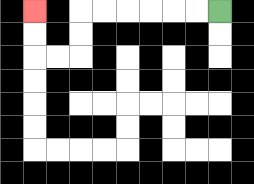{'start': '[9, 0]', 'end': '[1, 0]', 'path_directions': 'L,L,L,L,L,L,D,D,L,L,U,U', 'path_coordinates': '[[9, 0], [8, 0], [7, 0], [6, 0], [5, 0], [4, 0], [3, 0], [3, 1], [3, 2], [2, 2], [1, 2], [1, 1], [1, 0]]'}